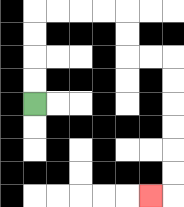{'start': '[1, 4]', 'end': '[6, 8]', 'path_directions': 'U,U,U,U,R,R,R,R,D,D,R,R,D,D,D,D,D,D,L', 'path_coordinates': '[[1, 4], [1, 3], [1, 2], [1, 1], [1, 0], [2, 0], [3, 0], [4, 0], [5, 0], [5, 1], [5, 2], [6, 2], [7, 2], [7, 3], [7, 4], [7, 5], [7, 6], [7, 7], [7, 8], [6, 8]]'}